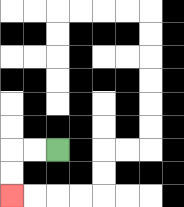{'start': '[2, 6]', 'end': '[0, 8]', 'path_directions': 'L,L,D,D', 'path_coordinates': '[[2, 6], [1, 6], [0, 6], [0, 7], [0, 8]]'}